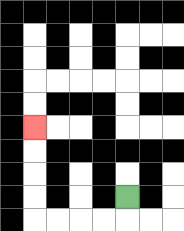{'start': '[5, 8]', 'end': '[1, 5]', 'path_directions': 'D,L,L,L,L,U,U,U,U', 'path_coordinates': '[[5, 8], [5, 9], [4, 9], [3, 9], [2, 9], [1, 9], [1, 8], [1, 7], [1, 6], [1, 5]]'}